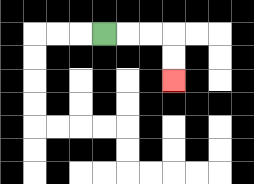{'start': '[4, 1]', 'end': '[7, 3]', 'path_directions': 'R,R,R,D,D', 'path_coordinates': '[[4, 1], [5, 1], [6, 1], [7, 1], [7, 2], [7, 3]]'}